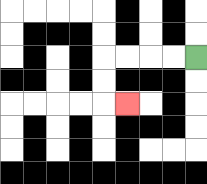{'start': '[8, 2]', 'end': '[5, 4]', 'path_directions': 'L,L,L,L,D,D,R', 'path_coordinates': '[[8, 2], [7, 2], [6, 2], [5, 2], [4, 2], [4, 3], [4, 4], [5, 4]]'}